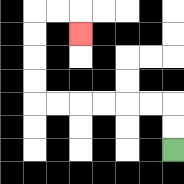{'start': '[7, 6]', 'end': '[3, 1]', 'path_directions': 'U,U,L,L,L,L,L,L,U,U,U,U,R,R,D', 'path_coordinates': '[[7, 6], [7, 5], [7, 4], [6, 4], [5, 4], [4, 4], [3, 4], [2, 4], [1, 4], [1, 3], [1, 2], [1, 1], [1, 0], [2, 0], [3, 0], [3, 1]]'}